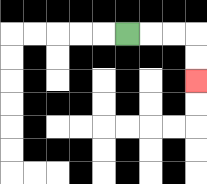{'start': '[5, 1]', 'end': '[8, 3]', 'path_directions': 'R,R,R,D,D', 'path_coordinates': '[[5, 1], [6, 1], [7, 1], [8, 1], [8, 2], [8, 3]]'}